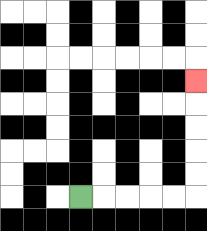{'start': '[3, 8]', 'end': '[8, 3]', 'path_directions': 'R,R,R,R,R,U,U,U,U,U', 'path_coordinates': '[[3, 8], [4, 8], [5, 8], [6, 8], [7, 8], [8, 8], [8, 7], [8, 6], [8, 5], [8, 4], [8, 3]]'}